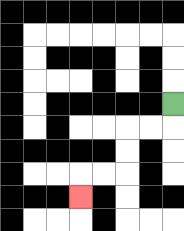{'start': '[7, 4]', 'end': '[3, 8]', 'path_directions': 'D,L,L,D,D,L,L,D', 'path_coordinates': '[[7, 4], [7, 5], [6, 5], [5, 5], [5, 6], [5, 7], [4, 7], [3, 7], [3, 8]]'}